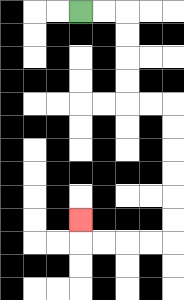{'start': '[3, 0]', 'end': '[3, 9]', 'path_directions': 'R,R,D,D,D,D,R,R,D,D,D,D,D,D,L,L,L,L,U', 'path_coordinates': '[[3, 0], [4, 0], [5, 0], [5, 1], [5, 2], [5, 3], [5, 4], [6, 4], [7, 4], [7, 5], [7, 6], [7, 7], [7, 8], [7, 9], [7, 10], [6, 10], [5, 10], [4, 10], [3, 10], [3, 9]]'}